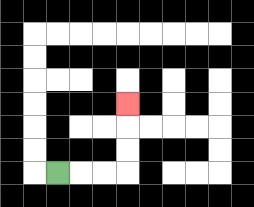{'start': '[2, 7]', 'end': '[5, 4]', 'path_directions': 'R,R,R,U,U,U', 'path_coordinates': '[[2, 7], [3, 7], [4, 7], [5, 7], [5, 6], [5, 5], [5, 4]]'}